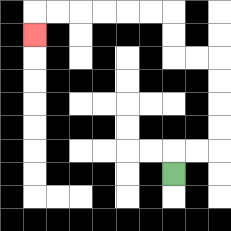{'start': '[7, 7]', 'end': '[1, 1]', 'path_directions': 'U,R,R,U,U,U,U,L,L,U,U,L,L,L,L,L,L,D', 'path_coordinates': '[[7, 7], [7, 6], [8, 6], [9, 6], [9, 5], [9, 4], [9, 3], [9, 2], [8, 2], [7, 2], [7, 1], [7, 0], [6, 0], [5, 0], [4, 0], [3, 0], [2, 0], [1, 0], [1, 1]]'}